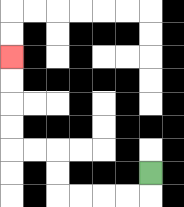{'start': '[6, 7]', 'end': '[0, 2]', 'path_directions': 'D,L,L,L,L,U,U,L,L,U,U,U,U', 'path_coordinates': '[[6, 7], [6, 8], [5, 8], [4, 8], [3, 8], [2, 8], [2, 7], [2, 6], [1, 6], [0, 6], [0, 5], [0, 4], [0, 3], [0, 2]]'}